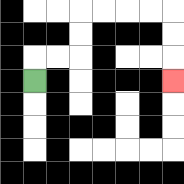{'start': '[1, 3]', 'end': '[7, 3]', 'path_directions': 'U,R,R,U,U,R,R,R,R,D,D,D', 'path_coordinates': '[[1, 3], [1, 2], [2, 2], [3, 2], [3, 1], [3, 0], [4, 0], [5, 0], [6, 0], [7, 0], [7, 1], [7, 2], [7, 3]]'}